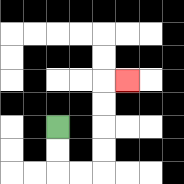{'start': '[2, 5]', 'end': '[5, 3]', 'path_directions': 'D,D,R,R,U,U,U,U,R', 'path_coordinates': '[[2, 5], [2, 6], [2, 7], [3, 7], [4, 7], [4, 6], [4, 5], [4, 4], [4, 3], [5, 3]]'}